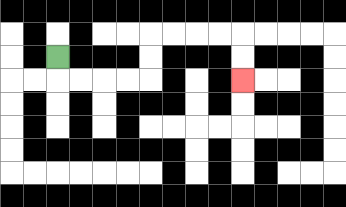{'start': '[2, 2]', 'end': '[10, 3]', 'path_directions': 'D,R,R,R,R,U,U,R,R,R,R,D,D', 'path_coordinates': '[[2, 2], [2, 3], [3, 3], [4, 3], [5, 3], [6, 3], [6, 2], [6, 1], [7, 1], [8, 1], [9, 1], [10, 1], [10, 2], [10, 3]]'}